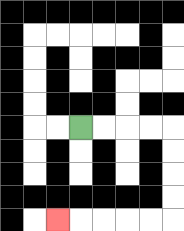{'start': '[3, 5]', 'end': '[2, 9]', 'path_directions': 'R,R,R,R,D,D,D,D,L,L,L,L,L', 'path_coordinates': '[[3, 5], [4, 5], [5, 5], [6, 5], [7, 5], [7, 6], [7, 7], [7, 8], [7, 9], [6, 9], [5, 9], [4, 9], [3, 9], [2, 9]]'}